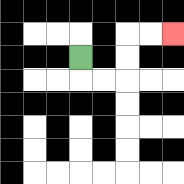{'start': '[3, 2]', 'end': '[7, 1]', 'path_directions': 'D,R,R,U,U,R,R', 'path_coordinates': '[[3, 2], [3, 3], [4, 3], [5, 3], [5, 2], [5, 1], [6, 1], [7, 1]]'}